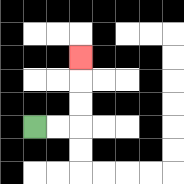{'start': '[1, 5]', 'end': '[3, 2]', 'path_directions': 'R,R,U,U,U', 'path_coordinates': '[[1, 5], [2, 5], [3, 5], [3, 4], [3, 3], [3, 2]]'}